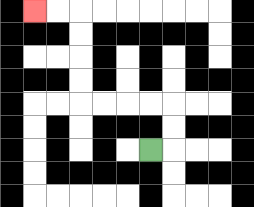{'start': '[6, 6]', 'end': '[1, 0]', 'path_directions': 'R,U,U,L,L,L,L,U,U,U,U,L,L', 'path_coordinates': '[[6, 6], [7, 6], [7, 5], [7, 4], [6, 4], [5, 4], [4, 4], [3, 4], [3, 3], [3, 2], [3, 1], [3, 0], [2, 0], [1, 0]]'}